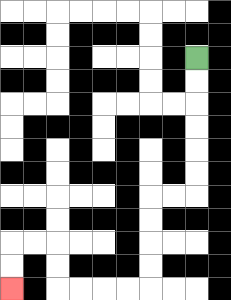{'start': '[8, 2]', 'end': '[0, 12]', 'path_directions': 'D,D,D,D,D,D,L,L,D,D,D,D,L,L,L,L,U,U,L,L,D,D', 'path_coordinates': '[[8, 2], [8, 3], [8, 4], [8, 5], [8, 6], [8, 7], [8, 8], [7, 8], [6, 8], [6, 9], [6, 10], [6, 11], [6, 12], [5, 12], [4, 12], [3, 12], [2, 12], [2, 11], [2, 10], [1, 10], [0, 10], [0, 11], [0, 12]]'}